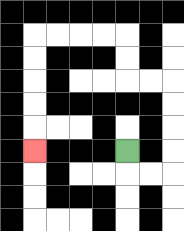{'start': '[5, 6]', 'end': '[1, 6]', 'path_directions': 'D,R,R,U,U,U,U,L,L,U,U,L,L,L,L,D,D,D,D,D', 'path_coordinates': '[[5, 6], [5, 7], [6, 7], [7, 7], [7, 6], [7, 5], [7, 4], [7, 3], [6, 3], [5, 3], [5, 2], [5, 1], [4, 1], [3, 1], [2, 1], [1, 1], [1, 2], [1, 3], [1, 4], [1, 5], [1, 6]]'}